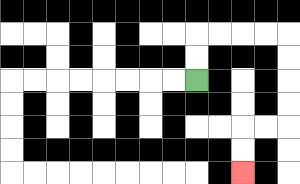{'start': '[8, 3]', 'end': '[10, 7]', 'path_directions': 'U,U,R,R,R,R,D,D,D,D,L,L,D,D', 'path_coordinates': '[[8, 3], [8, 2], [8, 1], [9, 1], [10, 1], [11, 1], [12, 1], [12, 2], [12, 3], [12, 4], [12, 5], [11, 5], [10, 5], [10, 6], [10, 7]]'}